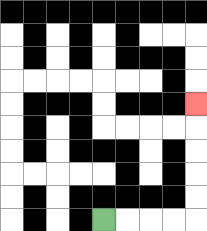{'start': '[4, 9]', 'end': '[8, 4]', 'path_directions': 'R,R,R,R,U,U,U,U,U', 'path_coordinates': '[[4, 9], [5, 9], [6, 9], [7, 9], [8, 9], [8, 8], [8, 7], [8, 6], [8, 5], [8, 4]]'}